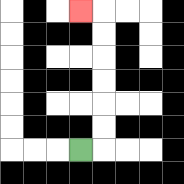{'start': '[3, 6]', 'end': '[3, 0]', 'path_directions': 'R,U,U,U,U,U,U,L', 'path_coordinates': '[[3, 6], [4, 6], [4, 5], [4, 4], [4, 3], [4, 2], [4, 1], [4, 0], [3, 0]]'}